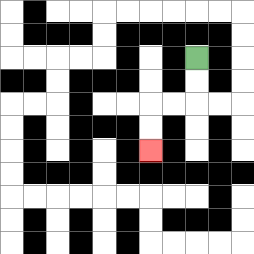{'start': '[8, 2]', 'end': '[6, 6]', 'path_directions': 'D,D,L,L,D,D', 'path_coordinates': '[[8, 2], [8, 3], [8, 4], [7, 4], [6, 4], [6, 5], [6, 6]]'}